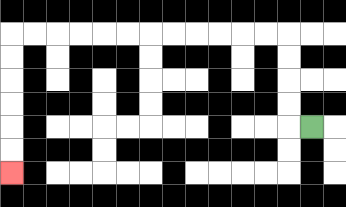{'start': '[13, 5]', 'end': '[0, 7]', 'path_directions': 'L,U,U,U,U,L,L,L,L,L,L,L,L,L,L,L,L,D,D,D,D,D,D', 'path_coordinates': '[[13, 5], [12, 5], [12, 4], [12, 3], [12, 2], [12, 1], [11, 1], [10, 1], [9, 1], [8, 1], [7, 1], [6, 1], [5, 1], [4, 1], [3, 1], [2, 1], [1, 1], [0, 1], [0, 2], [0, 3], [0, 4], [0, 5], [0, 6], [0, 7]]'}